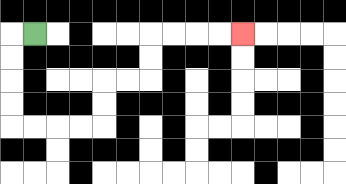{'start': '[1, 1]', 'end': '[10, 1]', 'path_directions': 'L,D,D,D,D,R,R,R,R,U,U,R,R,U,U,R,R,R,R', 'path_coordinates': '[[1, 1], [0, 1], [0, 2], [0, 3], [0, 4], [0, 5], [1, 5], [2, 5], [3, 5], [4, 5], [4, 4], [4, 3], [5, 3], [6, 3], [6, 2], [6, 1], [7, 1], [8, 1], [9, 1], [10, 1]]'}